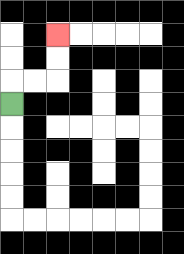{'start': '[0, 4]', 'end': '[2, 1]', 'path_directions': 'U,R,R,U,U', 'path_coordinates': '[[0, 4], [0, 3], [1, 3], [2, 3], [2, 2], [2, 1]]'}